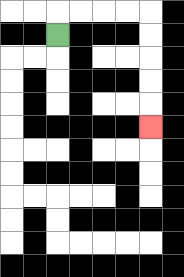{'start': '[2, 1]', 'end': '[6, 5]', 'path_directions': 'U,R,R,R,R,D,D,D,D,D', 'path_coordinates': '[[2, 1], [2, 0], [3, 0], [4, 0], [5, 0], [6, 0], [6, 1], [6, 2], [6, 3], [6, 4], [6, 5]]'}